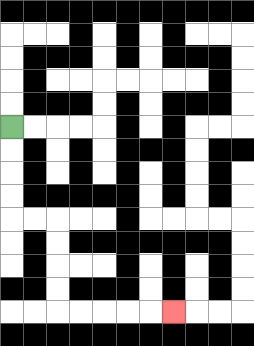{'start': '[0, 5]', 'end': '[7, 13]', 'path_directions': 'D,D,D,D,R,R,D,D,D,D,R,R,R,R,R', 'path_coordinates': '[[0, 5], [0, 6], [0, 7], [0, 8], [0, 9], [1, 9], [2, 9], [2, 10], [2, 11], [2, 12], [2, 13], [3, 13], [4, 13], [5, 13], [6, 13], [7, 13]]'}